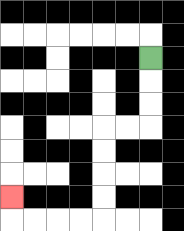{'start': '[6, 2]', 'end': '[0, 8]', 'path_directions': 'D,D,D,L,L,D,D,D,D,L,L,L,L,U', 'path_coordinates': '[[6, 2], [6, 3], [6, 4], [6, 5], [5, 5], [4, 5], [4, 6], [4, 7], [4, 8], [4, 9], [3, 9], [2, 9], [1, 9], [0, 9], [0, 8]]'}